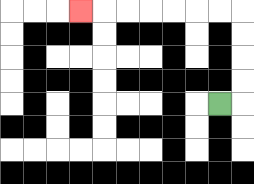{'start': '[9, 4]', 'end': '[3, 0]', 'path_directions': 'R,U,U,U,U,L,L,L,L,L,L,L', 'path_coordinates': '[[9, 4], [10, 4], [10, 3], [10, 2], [10, 1], [10, 0], [9, 0], [8, 0], [7, 0], [6, 0], [5, 0], [4, 0], [3, 0]]'}